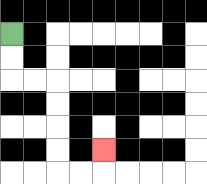{'start': '[0, 1]', 'end': '[4, 6]', 'path_directions': 'D,D,R,R,D,D,D,D,R,R,U', 'path_coordinates': '[[0, 1], [0, 2], [0, 3], [1, 3], [2, 3], [2, 4], [2, 5], [2, 6], [2, 7], [3, 7], [4, 7], [4, 6]]'}